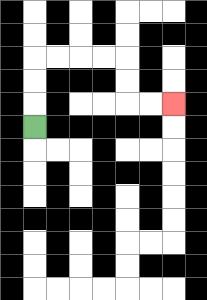{'start': '[1, 5]', 'end': '[7, 4]', 'path_directions': 'U,U,U,R,R,R,R,D,D,R,R', 'path_coordinates': '[[1, 5], [1, 4], [1, 3], [1, 2], [2, 2], [3, 2], [4, 2], [5, 2], [5, 3], [5, 4], [6, 4], [7, 4]]'}